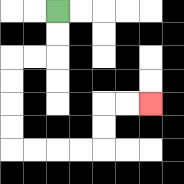{'start': '[2, 0]', 'end': '[6, 4]', 'path_directions': 'D,D,L,L,D,D,D,D,R,R,R,R,U,U,R,R', 'path_coordinates': '[[2, 0], [2, 1], [2, 2], [1, 2], [0, 2], [0, 3], [0, 4], [0, 5], [0, 6], [1, 6], [2, 6], [3, 6], [4, 6], [4, 5], [4, 4], [5, 4], [6, 4]]'}